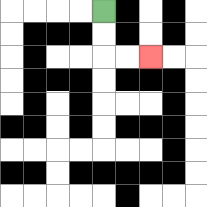{'start': '[4, 0]', 'end': '[6, 2]', 'path_directions': 'D,D,R,R', 'path_coordinates': '[[4, 0], [4, 1], [4, 2], [5, 2], [6, 2]]'}